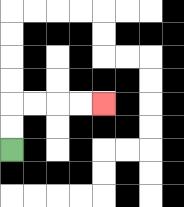{'start': '[0, 6]', 'end': '[4, 4]', 'path_directions': 'U,U,R,R,R,R', 'path_coordinates': '[[0, 6], [0, 5], [0, 4], [1, 4], [2, 4], [3, 4], [4, 4]]'}